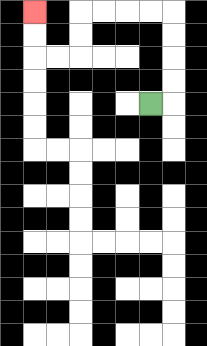{'start': '[6, 4]', 'end': '[1, 0]', 'path_directions': 'R,U,U,U,U,L,L,L,L,D,D,L,L,U,U', 'path_coordinates': '[[6, 4], [7, 4], [7, 3], [7, 2], [7, 1], [7, 0], [6, 0], [5, 0], [4, 0], [3, 0], [3, 1], [3, 2], [2, 2], [1, 2], [1, 1], [1, 0]]'}